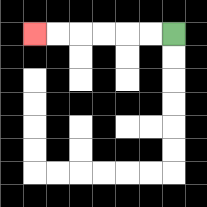{'start': '[7, 1]', 'end': '[1, 1]', 'path_directions': 'L,L,L,L,L,L', 'path_coordinates': '[[7, 1], [6, 1], [5, 1], [4, 1], [3, 1], [2, 1], [1, 1]]'}